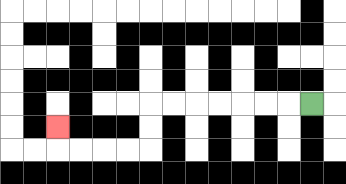{'start': '[13, 4]', 'end': '[2, 5]', 'path_directions': 'L,L,L,L,L,L,L,D,D,L,L,L,L,U', 'path_coordinates': '[[13, 4], [12, 4], [11, 4], [10, 4], [9, 4], [8, 4], [7, 4], [6, 4], [6, 5], [6, 6], [5, 6], [4, 6], [3, 6], [2, 6], [2, 5]]'}